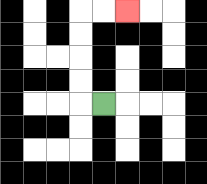{'start': '[4, 4]', 'end': '[5, 0]', 'path_directions': 'L,U,U,U,U,R,R', 'path_coordinates': '[[4, 4], [3, 4], [3, 3], [3, 2], [3, 1], [3, 0], [4, 0], [5, 0]]'}